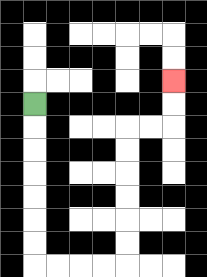{'start': '[1, 4]', 'end': '[7, 3]', 'path_directions': 'D,D,D,D,D,D,D,R,R,R,R,U,U,U,U,U,U,R,R,U,U', 'path_coordinates': '[[1, 4], [1, 5], [1, 6], [1, 7], [1, 8], [1, 9], [1, 10], [1, 11], [2, 11], [3, 11], [4, 11], [5, 11], [5, 10], [5, 9], [5, 8], [5, 7], [5, 6], [5, 5], [6, 5], [7, 5], [7, 4], [7, 3]]'}